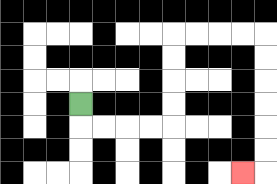{'start': '[3, 4]', 'end': '[10, 7]', 'path_directions': 'D,R,R,R,R,U,U,U,U,R,R,R,R,D,D,D,D,D,D,L', 'path_coordinates': '[[3, 4], [3, 5], [4, 5], [5, 5], [6, 5], [7, 5], [7, 4], [7, 3], [7, 2], [7, 1], [8, 1], [9, 1], [10, 1], [11, 1], [11, 2], [11, 3], [11, 4], [11, 5], [11, 6], [11, 7], [10, 7]]'}